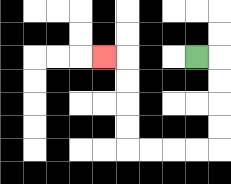{'start': '[8, 2]', 'end': '[4, 2]', 'path_directions': 'R,D,D,D,D,L,L,L,L,U,U,U,U,L', 'path_coordinates': '[[8, 2], [9, 2], [9, 3], [9, 4], [9, 5], [9, 6], [8, 6], [7, 6], [6, 6], [5, 6], [5, 5], [5, 4], [5, 3], [5, 2], [4, 2]]'}